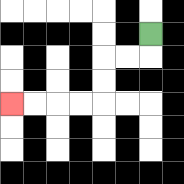{'start': '[6, 1]', 'end': '[0, 4]', 'path_directions': 'D,L,L,D,D,L,L,L,L', 'path_coordinates': '[[6, 1], [6, 2], [5, 2], [4, 2], [4, 3], [4, 4], [3, 4], [2, 4], [1, 4], [0, 4]]'}